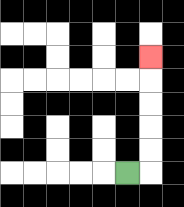{'start': '[5, 7]', 'end': '[6, 2]', 'path_directions': 'R,U,U,U,U,U', 'path_coordinates': '[[5, 7], [6, 7], [6, 6], [6, 5], [6, 4], [6, 3], [6, 2]]'}